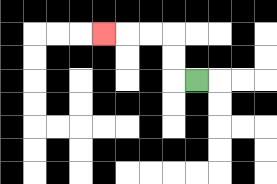{'start': '[8, 3]', 'end': '[4, 1]', 'path_directions': 'L,U,U,L,L,L', 'path_coordinates': '[[8, 3], [7, 3], [7, 2], [7, 1], [6, 1], [5, 1], [4, 1]]'}